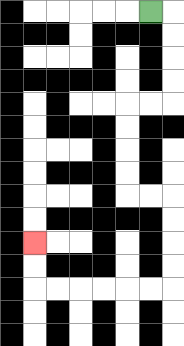{'start': '[6, 0]', 'end': '[1, 10]', 'path_directions': 'R,D,D,D,D,L,L,D,D,D,D,R,R,D,D,D,D,L,L,L,L,L,L,U,U', 'path_coordinates': '[[6, 0], [7, 0], [7, 1], [7, 2], [7, 3], [7, 4], [6, 4], [5, 4], [5, 5], [5, 6], [5, 7], [5, 8], [6, 8], [7, 8], [7, 9], [7, 10], [7, 11], [7, 12], [6, 12], [5, 12], [4, 12], [3, 12], [2, 12], [1, 12], [1, 11], [1, 10]]'}